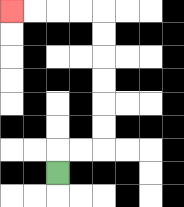{'start': '[2, 7]', 'end': '[0, 0]', 'path_directions': 'U,R,R,U,U,U,U,U,U,L,L,L,L', 'path_coordinates': '[[2, 7], [2, 6], [3, 6], [4, 6], [4, 5], [4, 4], [4, 3], [4, 2], [4, 1], [4, 0], [3, 0], [2, 0], [1, 0], [0, 0]]'}